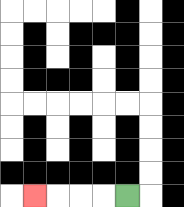{'start': '[5, 8]', 'end': '[1, 8]', 'path_directions': 'L,L,L,L', 'path_coordinates': '[[5, 8], [4, 8], [3, 8], [2, 8], [1, 8]]'}